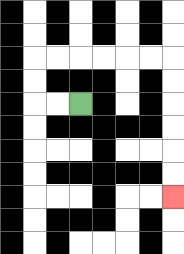{'start': '[3, 4]', 'end': '[7, 8]', 'path_directions': 'L,L,U,U,R,R,R,R,R,R,D,D,D,D,D,D', 'path_coordinates': '[[3, 4], [2, 4], [1, 4], [1, 3], [1, 2], [2, 2], [3, 2], [4, 2], [5, 2], [6, 2], [7, 2], [7, 3], [7, 4], [7, 5], [7, 6], [7, 7], [7, 8]]'}